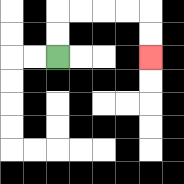{'start': '[2, 2]', 'end': '[6, 2]', 'path_directions': 'U,U,R,R,R,R,D,D', 'path_coordinates': '[[2, 2], [2, 1], [2, 0], [3, 0], [4, 0], [5, 0], [6, 0], [6, 1], [6, 2]]'}